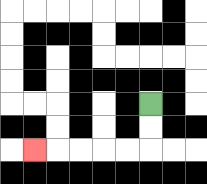{'start': '[6, 4]', 'end': '[1, 6]', 'path_directions': 'D,D,L,L,L,L,L', 'path_coordinates': '[[6, 4], [6, 5], [6, 6], [5, 6], [4, 6], [3, 6], [2, 6], [1, 6]]'}